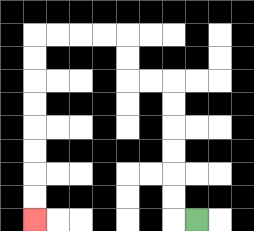{'start': '[8, 9]', 'end': '[1, 9]', 'path_directions': 'L,U,U,U,U,U,U,L,L,U,U,L,L,L,L,D,D,D,D,D,D,D,D', 'path_coordinates': '[[8, 9], [7, 9], [7, 8], [7, 7], [7, 6], [7, 5], [7, 4], [7, 3], [6, 3], [5, 3], [5, 2], [5, 1], [4, 1], [3, 1], [2, 1], [1, 1], [1, 2], [1, 3], [1, 4], [1, 5], [1, 6], [1, 7], [1, 8], [1, 9]]'}